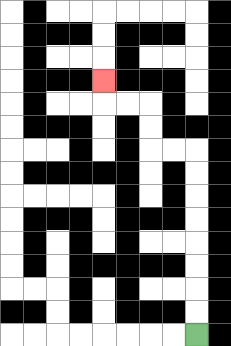{'start': '[8, 14]', 'end': '[4, 3]', 'path_directions': 'U,U,U,U,U,U,U,U,L,L,U,U,L,L,U', 'path_coordinates': '[[8, 14], [8, 13], [8, 12], [8, 11], [8, 10], [8, 9], [8, 8], [8, 7], [8, 6], [7, 6], [6, 6], [6, 5], [6, 4], [5, 4], [4, 4], [4, 3]]'}